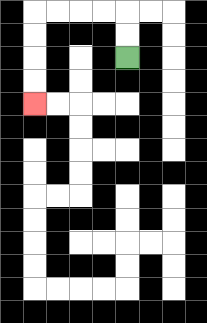{'start': '[5, 2]', 'end': '[1, 4]', 'path_directions': 'U,U,L,L,L,L,D,D,D,D', 'path_coordinates': '[[5, 2], [5, 1], [5, 0], [4, 0], [3, 0], [2, 0], [1, 0], [1, 1], [1, 2], [1, 3], [1, 4]]'}